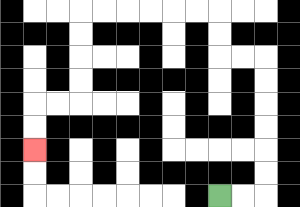{'start': '[9, 8]', 'end': '[1, 6]', 'path_directions': 'R,R,U,U,U,U,U,U,L,L,U,U,L,L,L,L,L,L,D,D,D,D,L,L,D,D', 'path_coordinates': '[[9, 8], [10, 8], [11, 8], [11, 7], [11, 6], [11, 5], [11, 4], [11, 3], [11, 2], [10, 2], [9, 2], [9, 1], [9, 0], [8, 0], [7, 0], [6, 0], [5, 0], [4, 0], [3, 0], [3, 1], [3, 2], [3, 3], [3, 4], [2, 4], [1, 4], [1, 5], [1, 6]]'}